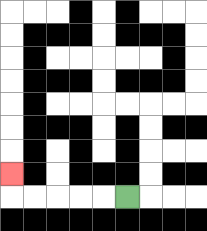{'start': '[5, 8]', 'end': '[0, 7]', 'path_directions': 'L,L,L,L,L,U', 'path_coordinates': '[[5, 8], [4, 8], [3, 8], [2, 8], [1, 8], [0, 8], [0, 7]]'}